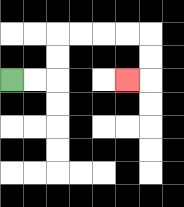{'start': '[0, 3]', 'end': '[5, 3]', 'path_directions': 'R,R,U,U,R,R,R,R,D,D,L', 'path_coordinates': '[[0, 3], [1, 3], [2, 3], [2, 2], [2, 1], [3, 1], [4, 1], [5, 1], [6, 1], [6, 2], [6, 3], [5, 3]]'}